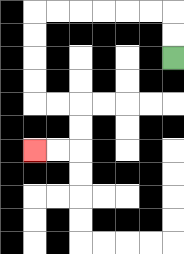{'start': '[7, 2]', 'end': '[1, 6]', 'path_directions': 'U,U,L,L,L,L,L,L,D,D,D,D,R,R,D,D,L,L', 'path_coordinates': '[[7, 2], [7, 1], [7, 0], [6, 0], [5, 0], [4, 0], [3, 0], [2, 0], [1, 0], [1, 1], [1, 2], [1, 3], [1, 4], [2, 4], [3, 4], [3, 5], [3, 6], [2, 6], [1, 6]]'}